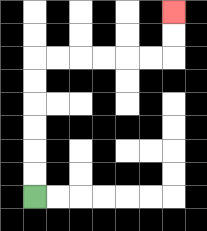{'start': '[1, 8]', 'end': '[7, 0]', 'path_directions': 'U,U,U,U,U,U,R,R,R,R,R,R,U,U', 'path_coordinates': '[[1, 8], [1, 7], [1, 6], [1, 5], [1, 4], [1, 3], [1, 2], [2, 2], [3, 2], [4, 2], [5, 2], [6, 2], [7, 2], [7, 1], [7, 0]]'}